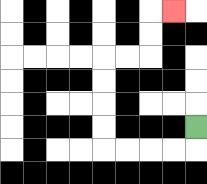{'start': '[8, 5]', 'end': '[7, 0]', 'path_directions': 'D,L,L,L,L,U,U,U,U,R,R,U,U,R', 'path_coordinates': '[[8, 5], [8, 6], [7, 6], [6, 6], [5, 6], [4, 6], [4, 5], [4, 4], [4, 3], [4, 2], [5, 2], [6, 2], [6, 1], [6, 0], [7, 0]]'}